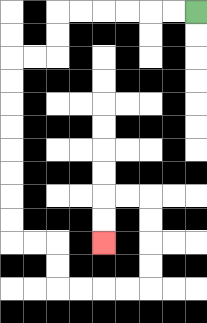{'start': '[8, 0]', 'end': '[4, 10]', 'path_directions': 'L,L,L,L,L,L,D,D,L,L,D,D,D,D,D,D,D,D,R,R,D,D,R,R,R,R,U,U,U,U,L,L,D,D', 'path_coordinates': '[[8, 0], [7, 0], [6, 0], [5, 0], [4, 0], [3, 0], [2, 0], [2, 1], [2, 2], [1, 2], [0, 2], [0, 3], [0, 4], [0, 5], [0, 6], [0, 7], [0, 8], [0, 9], [0, 10], [1, 10], [2, 10], [2, 11], [2, 12], [3, 12], [4, 12], [5, 12], [6, 12], [6, 11], [6, 10], [6, 9], [6, 8], [5, 8], [4, 8], [4, 9], [4, 10]]'}